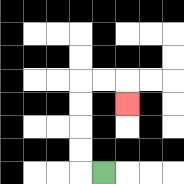{'start': '[4, 7]', 'end': '[5, 4]', 'path_directions': 'L,U,U,U,U,R,R,D', 'path_coordinates': '[[4, 7], [3, 7], [3, 6], [3, 5], [3, 4], [3, 3], [4, 3], [5, 3], [5, 4]]'}